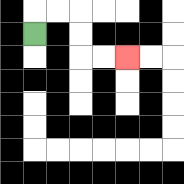{'start': '[1, 1]', 'end': '[5, 2]', 'path_directions': 'U,R,R,D,D,R,R', 'path_coordinates': '[[1, 1], [1, 0], [2, 0], [3, 0], [3, 1], [3, 2], [4, 2], [5, 2]]'}